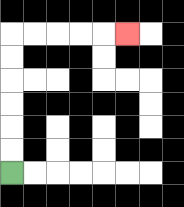{'start': '[0, 7]', 'end': '[5, 1]', 'path_directions': 'U,U,U,U,U,U,R,R,R,R,R', 'path_coordinates': '[[0, 7], [0, 6], [0, 5], [0, 4], [0, 3], [0, 2], [0, 1], [1, 1], [2, 1], [3, 1], [4, 1], [5, 1]]'}